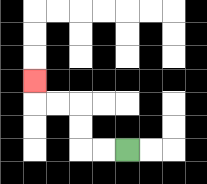{'start': '[5, 6]', 'end': '[1, 3]', 'path_directions': 'L,L,U,U,L,L,U', 'path_coordinates': '[[5, 6], [4, 6], [3, 6], [3, 5], [3, 4], [2, 4], [1, 4], [1, 3]]'}